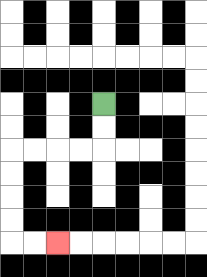{'start': '[4, 4]', 'end': '[2, 10]', 'path_directions': 'D,D,L,L,L,L,D,D,D,D,R,R', 'path_coordinates': '[[4, 4], [4, 5], [4, 6], [3, 6], [2, 6], [1, 6], [0, 6], [0, 7], [0, 8], [0, 9], [0, 10], [1, 10], [2, 10]]'}